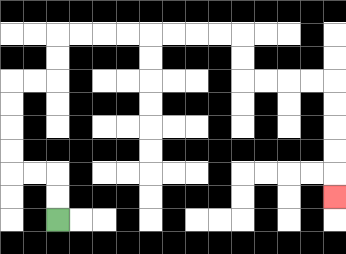{'start': '[2, 9]', 'end': '[14, 8]', 'path_directions': 'U,U,L,L,U,U,U,U,R,R,U,U,R,R,R,R,R,R,R,R,D,D,R,R,R,R,D,D,D,D,D', 'path_coordinates': '[[2, 9], [2, 8], [2, 7], [1, 7], [0, 7], [0, 6], [0, 5], [0, 4], [0, 3], [1, 3], [2, 3], [2, 2], [2, 1], [3, 1], [4, 1], [5, 1], [6, 1], [7, 1], [8, 1], [9, 1], [10, 1], [10, 2], [10, 3], [11, 3], [12, 3], [13, 3], [14, 3], [14, 4], [14, 5], [14, 6], [14, 7], [14, 8]]'}